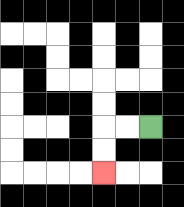{'start': '[6, 5]', 'end': '[4, 7]', 'path_directions': 'L,L,D,D', 'path_coordinates': '[[6, 5], [5, 5], [4, 5], [4, 6], [4, 7]]'}